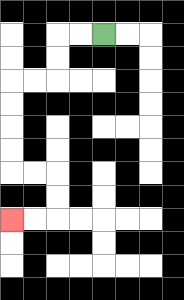{'start': '[4, 1]', 'end': '[0, 9]', 'path_directions': 'L,L,D,D,L,L,D,D,D,D,R,R,D,D,L,L', 'path_coordinates': '[[4, 1], [3, 1], [2, 1], [2, 2], [2, 3], [1, 3], [0, 3], [0, 4], [0, 5], [0, 6], [0, 7], [1, 7], [2, 7], [2, 8], [2, 9], [1, 9], [0, 9]]'}